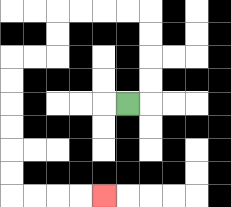{'start': '[5, 4]', 'end': '[4, 8]', 'path_directions': 'R,U,U,U,U,L,L,L,L,D,D,L,L,D,D,D,D,D,D,R,R,R,R', 'path_coordinates': '[[5, 4], [6, 4], [6, 3], [6, 2], [6, 1], [6, 0], [5, 0], [4, 0], [3, 0], [2, 0], [2, 1], [2, 2], [1, 2], [0, 2], [0, 3], [0, 4], [0, 5], [0, 6], [0, 7], [0, 8], [1, 8], [2, 8], [3, 8], [4, 8]]'}